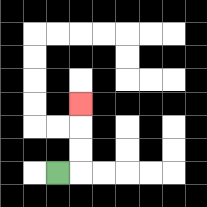{'start': '[2, 7]', 'end': '[3, 4]', 'path_directions': 'R,U,U,U', 'path_coordinates': '[[2, 7], [3, 7], [3, 6], [3, 5], [3, 4]]'}